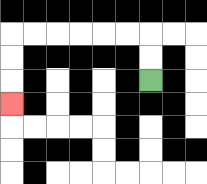{'start': '[6, 3]', 'end': '[0, 4]', 'path_directions': 'U,U,L,L,L,L,L,L,D,D,D', 'path_coordinates': '[[6, 3], [6, 2], [6, 1], [5, 1], [4, 1], [3, 1], [2, 1], [1, 1], [0, 1], [0, 2], [0, 3], [0, 4]]'}